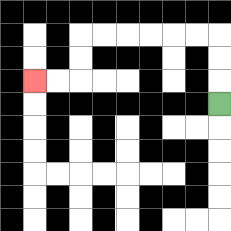{'start': '[9, 4]', 'end': '[1, 3]', 'path_directions': 'U,U,U,L,L,L,L,L,L,D,D,L,L', 'path_coordinates': '[[9, 4], [9, 3], [9, 2], [9, 1], [8, 1], [7, 1], [6, 1], [5, 1], [4, 1], [3, 1], [3, 2], [3, 3], [2, 3], [1, 3]]'}